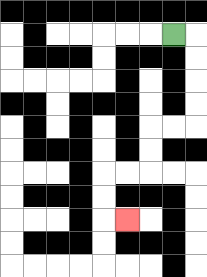{'start': '[7, 1]', 'end': '[5, 9]', 'path_directions': 'R,D,D,D,D,L,L,D,D,L,L,D,D,R', 'path_coordinates': '[[7, 1], [8, 1], [8, 2], [8, 3], [8, 4], [8, 5], [7, 5], [6, 5], [6, 6], [6, 7], [5, 7], [4, 7], [4, 8], [4, 9], [5, 9]]'}